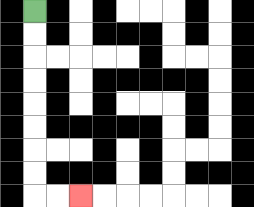{'start': '[1, 0]', 'end': '[3, 8]', 'path_directions': 'D,D,D,D,D,D,D,D,R,R', 'path_coordinates': '[[1, 0], [1, 1], [1, 2], [1, 3], [1, 4], [1, 5], [1, 6], [1, 7], [1, 8], [2, 8], [3, 8]]'}